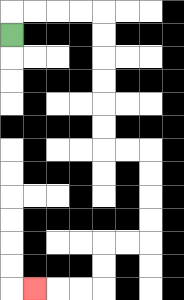{'start': '[0, 1]', 'end': '[1, 12]', 'path_directions': 'U,R,R,R,R,D,D,D,D,D,D,R,R,D,D,D,D,L,L,D,D,L,L,L', 'path_coordinates': '[[0, 1], [0, 0], [1, 0], [2, 0], [3, 0], [4, 0], [4, 1], [4, 2], [4, 3], [4, 4], [4, 5], [4, 6], [5, 6], [6, 6], [6, 7], [6, 8], [6, 9], [6, 10], [5, 10], [4, 10], [4, 11], [4, 12], [3, 12], [2, 12], [1, 12]]'}